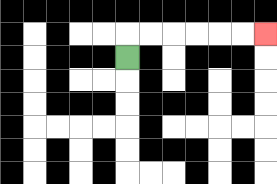{'start': '[5, 2]', 'end': '[11, 1]', 'path_directions': 'U,R,R,R,R,R,R', 'path_coordinates': '[[5, 2], [5, 1], [6, 1], [7, 1], [8, 1], [9, 1], [10, 1], [11, 1]]'}